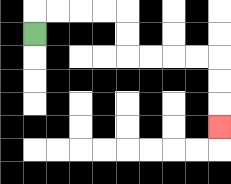{'start': '[1, 1]', 'end': '[9, 5]', 'path_directions': 'U,R,R,R,R,D,D,R,R,R,R,D,D,D', 'path_coordinates': '[[1, 1], [1, 0], [2, 0], [3, 0], [4, 0], [5, 0], [5, 1], [5, 2], [6, 2], [7, 2], [8, 2], [9, 2], [9, 3], [9, 4], [9, 5]]'}